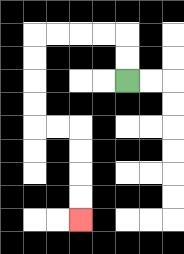{'start': '[5, 3]', 'end': '[3, 9]', 'path_directions': 'U,U,L,L,L,L,D,D,D,D,R,R,D,D,D,D', 'path_coordinates': '[[5, 3], [5, 2], [5, 1], [4, 1], [3, 1], [2, 1], [1, 1], [1, 2], [1, 3], [1, 4], [1, 5], [2, 5], [3, 5], [3, 6], [3, 7], [3, 8], [3, 9]]'}